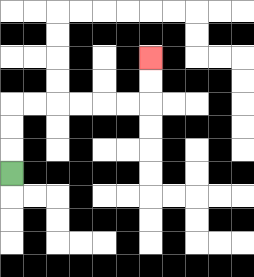{'start': '[0, 7]', 'end': '[6, 2]', 'path_directions': 'U,U,U,R,R,R,R,R,R,U,U', 'path_coordinates': '[[0, 7], [0, 6], [0, 5], [0, 4], [1, 4], [2, 4], [3, 4], [4, 4], [5, 4], [6, 4], [6, 3], [6, 2]]'}